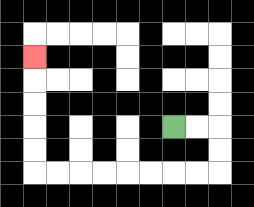{'start': '[7, 5]', 'end': '[1, 2]', 'path_directions': 'R,R,D,D,L,L,L,L,L,L,L,L,U,U,U,U,U', 'path_coordinates': '[[7, 5], [8, 5], [9, 5], [9, 6], [9, 7], [8, 7], [7, 7], [6, 7], [5, 7], [4, 7], [3, 7], [2, 7], [1, 7], [1, 6], [1, 5], [1, 4], [1, 3], [1, 2]]'}